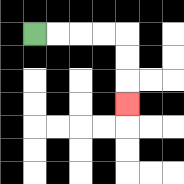{'start': '[1, 1]', 'end': '[5, 4]', 'path_directions': 'R,R,R,R,D,D,D', 'path_coordinates': '[[1, 1], [2, 1], [3, 1], [4, 1], [5, 1], [5, 2], [5, 3], [5, 4]]'}